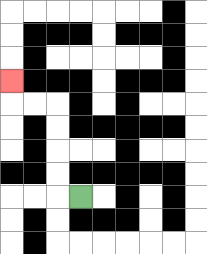{'start': '[3, 8]', 'end': '[0, 3]', 'path_directions': 'L,U,U,U,U,L,L,U', 'path_coordinates': '[[3, 8], [2, 8], [2, 7], [2, 6], [2, 5], [2, 4], [1, 4], [0, 4], [0, 3]]'}